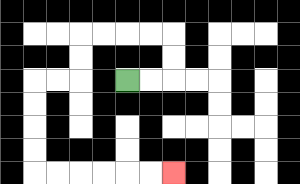{'start': '[5, 3]', 'end': '[7, 7]', 'path_directions': 'R,R,U,U,L,L,L,L,D,D,L,L,D,D,D,D,R,R,R,R,R,R', 'path_coordinates': '[[5, 3], [6, 3], [7, 3], [7, 2], [7, 1], [6, 1], [5, 1], [4, 1], [3, 1], [3, 2], [3, 3], [2, 3], [1, 3], [1, 4], [1, 5], [1, 6], [1, 7], [2, 7], [3, 7], [4, 7], [5, 7], [6, 7], [7, 7]]'}